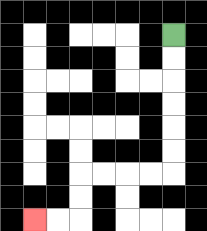{'start': '[7, 1]', 'end': '[1, 9]', 'path_directions': 'D,D,D,D,D,D,L,L,L,L,D,D,L,L', 'path_coordinates': '[[7, 1], [7, 2], [7, 3], [7, 4], [7, 5], [7, 6], [7, 7], [6, 7], [5, 7], [4, 7], [3, 7], [3, 8], [3, 9], [2, 9], [1, 9]]'}